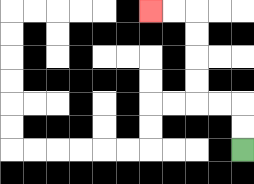{'start': '[10, 6]', 'end': '[6, 0]', 'path_directions': 'U,U,L,L,U,U,U,U,L,L', 'path_coordinates': '[[10, 6], [10, 5], [10, 4], [9, 4], [8, 4], [8, 3], [8, 2], [8, 1], [8, 0], [7, 0], [6, 0]]'}